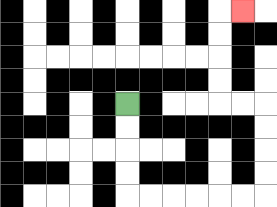{'start': '[5, 4]', 'end': '[10, 0]', 'path_directions': 'D,D,D,D,R,R,R,R,R,R,U,U,U,U,L,L,U,U,U,U,R', 'path_coordinates': '[[5, 4], [5, 5], [5, 6], [5, 7], [5, 8], [6, 8], [7, 8], [8, 8], [9, 8], [10, 8], [11, 8], [11, 7], [11, 6], [11, 5], [11, 4], [10, 4], [9, 4], [9, 3], [9, 2], [9, 1], [9, 0], [10, 0]]'}